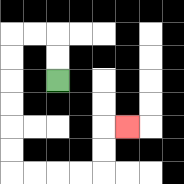{'start': '[2, 3]', 'end': '[5, 5]', 'path_directions': 'U,U,L,L,D,D,D,D,D,D,R,R,R,R,U,U,R', 'path_coordinates': '[[2, 3], [2, 2], [2, 1], [1, 1], [0, 1], [0, 2], [0, 3], [0, 4], [0, 5], [0, 6], [0, 7], [1, 7], [2, 7], [3, 7], [4, 7], [4, 6], [4, 5], [5, 5]]'}